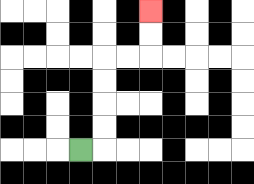{'start': '[3, 6]', 'end': '[6, 0]', 'path_directions': 'R,U,U,U,U,R,R,U,U', 'path_coordinates': '[[3, 6], [4, 6], [4, 5], [4, 4], [4, 3], [4, 2], [5, 2], [6, 2], [6, 1], [6, 0]]'}